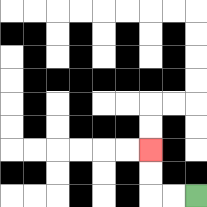{'start': '[8, 8]', 'end': '[6, 6]', 'path_directions': 'L,L,U,U', 'path_coordinates': '[[8, 8], [7, 8], [6, 8], [6, 7], [6, 6]]'}